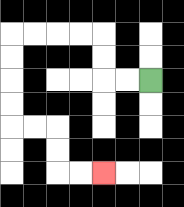{'start': '[6, 3]', 'end': '[4, 7]', 'path_directions': 'L,L,U,U,L,L,L,L,D,D,D,D,R,R,D,D,R,R', 'path_coordinates': '[[6, 3], [5, 3], [4, 3], [4, 2], [4, 1], [3, 1], [2, 1], [1, 1], [0, 1], [0, 2], [0, 3], [0, 4], [0, 5], [1, 5], [2, 5], [2, 6], [2, 7], [3, 7], [4, 7]]'}